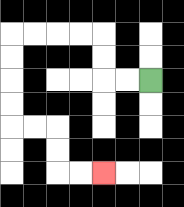{'start': '[6, 3]', 'end': '[4, 7]', 'path_directions': 'L,L,U,U,L,L,L,L,D,D,D,D,R,R,D,D,R,R', 'path_coordinates': '[[6, 3], [5, 3], [4, 3], [4, 2], [4, 1], [3, 1], [2, 1], [1, 1], [0, 1], [0, 2], [0, 3], [0, 4], [0, 5], [1, 5], [2, 5], [2, 6], [2, 7], [3, 7], [4, 7]]'}